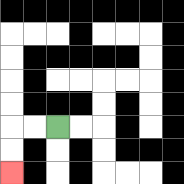{'start': '[2, 5]', 'end': '[0, 7]', 'path_directions': 'L,L,D,D', 'path_coordinates': '[[2, 5], [1, 5], [0, 5], [0, 6], [0, 7]]'}